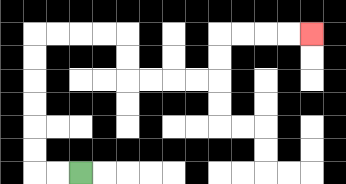{'start': '[3, 7]', 'end': '[13, 1]', 'path_directions': 'L,L,U,U,U,U,U,U,R,R,R,R,D,D,R,R,R,R,U,U,R,R,R,R', 'path_coordinates': '[[3, 7], [2, 7], [1, 7], [1, 6], [1, 5], [1, 4], [1, 3], [1, 2], [1, 1], [2, 1], [3, 1], [4, 1], [5, 1], [5, 2], [5, 3], [6, 3], [7, 3], [8, 3], [9, 3], [9, 2], [9, 1], [10, 1], [11, 1], [12, 1], [13, 1]]'}